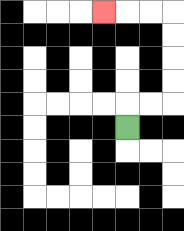{'start': '[5, 5]', 'end': '[4, 0]', 'path_directions': 'U,R,R,U,U,U,U,L,L,L', 'path_coordinates': '[[5, 5], [5, 4], [6, 4], [7, 4], [7, 3], [7, 2], [7, 1], [7, 0], [6, 0], [5, 0], [4, 0]]'}